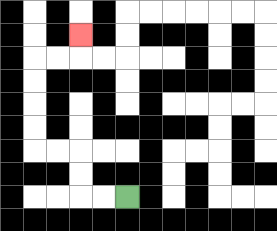{'start': '[5, 8]', 'end': '[3, 1]', 'path_directions': 'L,L,U,U,L,L,U,U,U,U,R,R,U', 'path_coordinates': '[[5, 8], [4, 8], [3, 8], [3, 7], [3, 6], [2, 6], [1, 6], [1, 5], [1, 4], [1, 3], [1, 2], [2, 2], [3, 2], [3, 1]]'}